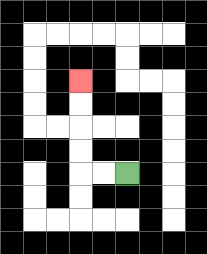{'start': '[5, 7]', 'end': '[3, 3]', 'path_directions': 'L,L,U,U,U,U', 'path_coordinates': '[[5, 7], [4, 7], [3, 7], [3, 6], [3, 5], [3, 4], [3, 3]]'}